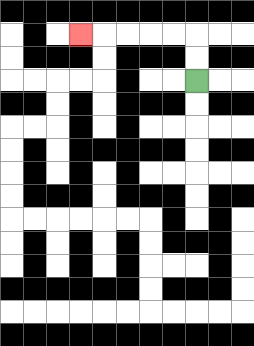{'start': '[8, 3]', 'end': '[3, 1]', 'path_directions': 'U,U,L,L,L,L,L', 'path_coordinates': '[[8, 3], [8, 2], [8, 1], [7, 1], [6, 1], [5, 1], [4, 1], [3, 1]]'}